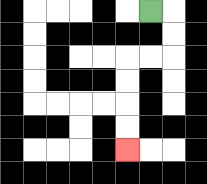{'start': '[6, 0]', 'end': '[5, 6]', 'path_directions': 'R,D,D,L,L,D,D,D,D', 'path_coordinates': '[[6, 0], [7, 0], [7, 1], [7, 2], [6, 2], [5, 2], [5, 3], [5, 4], [5, 5], [5, 6]]'}